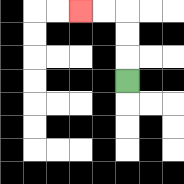{'start': '[5, 3]', 'end': '[3, 0]', 'path_directions': 'U,U,U,L,L', 'path_coordinates': '[[5, 3], [5, 2], [5, 1], [5, 0], [4, 0], [3, 0]]'}